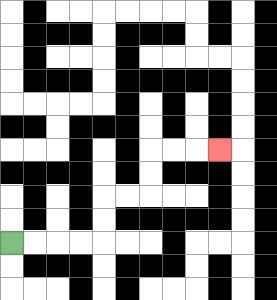{'start': '[0, 10]', 'end': '[9, 6]', 'path_directions': 'R,R,R,R,U,U,R,R,U,U,R,R,R', 'path_coordinates': '[[0, 10], [1, 10], [2, 10], [3, 10], [4, 10], [4, 9], [4, 8], [5, 8], [6, 8], [6, 7], [6, 6], [7, 6], [8, 6], [9, 6]]'}